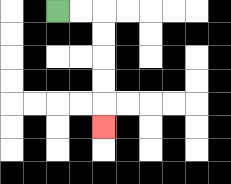{'start': '[2, 0]', 'end': '[4, 5]', 'path_directions': 'R,R,D,D,D,D,D', 'path_coordinates': '[[2, 0], [3, 0], [4, 0], [4, 1], [4, 2], [4, 3], [4, 4], [4, 5]]'}